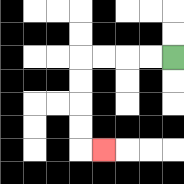{'start': '[7, 2]', 'end': '[4, 6]', 'path_directions': 'L,L,L,L,D,D,D,D,R', 'path_coordinates': '[[7, 2], [6, 2], [5, 2], [4, 2], [3, 2], [3, 3], [3, 4], [3, 5], [3, 6], [4, 6]]'}